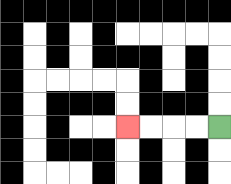{'start': '[9, 5]', 'end': '[5, 5]', 'path_directions': 'L,L,L,L', 'path_coordinates': '[[9, 5], [8, 5], [7, 5], [6, 5], [5, 5]]'}